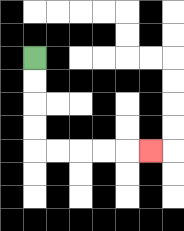{'start': '[1, 2]', 'end': '[6, 6]', 'path_directions': 'D,D,D,D,R,R,R,R,R', 'path_coordinates': '[[1, 2], [1, 3], [1, 4], [1, 5], [1, 6], [2, 6], [3, 6], [4, 6], [5, 6], [6, 6]]'}